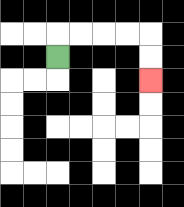{'start': '[2, 2]', 'end': '[6, 3]', 'path_directions': 'U,R,R,R,R,D,D', 'path_coordinates': '[[2, 2], [2, 1], [3, 1], [4, 1], [5, 1], [6, 1], [6, 2], [6, 3]]'}